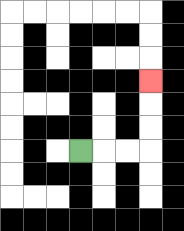{'start': '[3, 6]', 'end': '[6, 3]', 'path_directions': 'R,R,R,U,U,U', 'path_coordinates': '[[3, 6], [4, 6], [5, 6], [6, 6], [6, 5], [6, 4], [6, 3]]'}